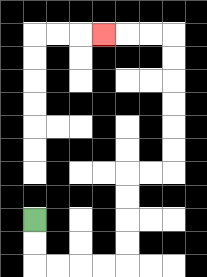{'start': '[1, 9]', 'end': '[4, 1]', 'path_directions': 'D,D,R,R,R,R,U,U,U,U,R,R,U,U,U,U,U,U,L,L,L', 'path_coordinates': '[[1, 9], [1, 10], [1, 11], [2, 11], [3, 11], [4, 11], [5, 11], [5, 10], [5, 9], [5, 8], [5, 7], [6, 7], [7, 7], [7, 6], [7, 5], [7, 4], [7, 3], [7, 2], [7, 1], [6, 1], [5, 1], [4, 1]]'}